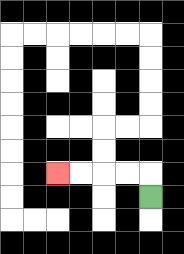{'start': '[6, 8]', 'end': '[2, 7]', 'path_directions': 'U,L,L,L,L', 'path_coordinates': '[[6, 8], [6, 7], [5, 7], [4, 7], [3, 7], [2, 7]]'}